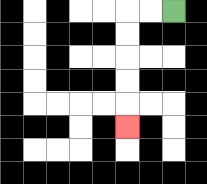{'start': '[7, 0]', 'end': '[5, 5]', 'path_directions': 'L,L,D,D,D,D,D', 'path_coordinates': '[[7, 0], [6, 0], [5, 0], [5, 1], [5, 2], [5, 3], [5, 4], [5, 5]]'}